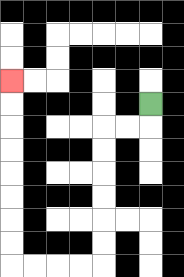{'start': '[6, 4]', 'end': '[0, 3]', 'path_directions': 'D,L,L,D,D,D,D,D,D,L,L,L,L,U,U,U,U,U,U,U,U', 'path_coordinates': '[[6, 4], [6, 5], [5, 5], [4, 5], [4, 6], [4, 7], [4, 8], [4, 9], [4, 10], [4, 11], [3, 11], [2, 11], [1, 11], [0, 11], [0, 10], [0, 9], [0, 8], [0, 7], [0, 6], [0, 5], [0, 4], [0, 3]]'}